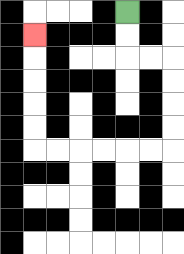{'start': '[5, 0]', 'end': '[1, 1]', 'path_directions': 'D,D,R,R,D,D,D,D,L,L,L,L,L,L,U,U,U,U,U', 'path_coordinates': '[[5, 0], [5, 1], [5, 2], [6, 2], [7, 2], [7, 3], [7, 4], [7, 5], [7, 6], [6, 6], [5, 6], [4, 6], [3, 6], [2, 6], [1, 6], [1, 5], [1, 4], [1, 3], [1, 2], [1, 1]]'}